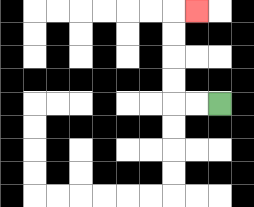{'start': '[9, 4]', 'end': '[8, 0]', 'path_directions': 'L,L,U,U,U,U,R', 'path_coordinates': '[[9, 4], [8, 4], [7, 4], [7, 3], [7, 2], [7, 1], [7, 0], [8, 0]]'}